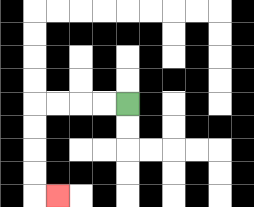{'start': '[5, 4]', 'end': '[2, 8]', 'path_directions': 'L,L,L,L,D,D,D,D,R', 'path_coordinates': '[[5, 4], [4, 4], [3, 4], [2, 4], [1, 4], [1, 5], [1, 6], [1, 7], [1, 8], [2, 8]]'}